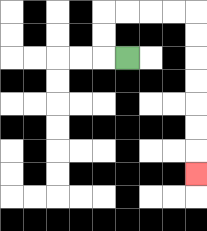{'start': '[5, 2]', 'end': '[8, 7]', 'path_directions': 'L,U,U,R,R,R,R,D,D,D,D,D,D,D', 'path_coordinates': '[[5, 2], [4, 2], [4, 1], [4, 0], [5, 0], [6, 0], [7, 0], [8, 0], [8, 1], [8, 2], [8, 3], [8, 4], [8, 5], [8, 6], [8, 7]]'}